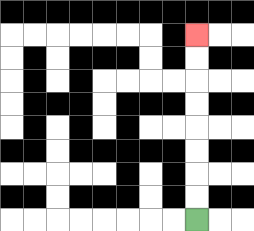{'start': '[8, 9]', 'end': '[8, 1]', 'path_directions': 'U,U,U,U,U,U,U,U', 'path_coordinates': '[[8, 9], [8, 8], [8, 7], [8, 6], [8, 5], [8, 4], [8, 3], [8, 2], [8, 1]]'}